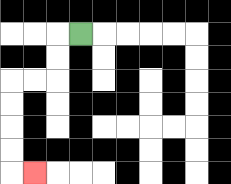{'start': '[3, 1]', 'end': '[1, 7]', 'path_directions': 'L,D,D,L,L,D,D,D,D,R', 'path_coordinates': '[[3, 1], [2, 1], [2, 2], [2, 3], [1, 3], [0, 3], [0, 4], [0, 5], [0, 6], [0, 7], [1, 7]]'}